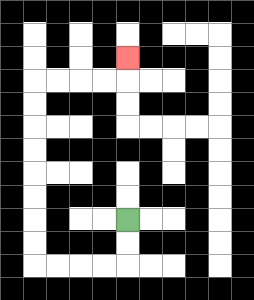{'start': '[5, 9]', 'end': '[5, 2]', 'path_directions': 'D,D,L,L,L,L,U,U,U,U,U,U,U,U,R,R,R,R,U', 'path_coordinates': '[[5, 9], [5, 10], [5, 11], [4, 11], [3, 11], [2, 11], [1, 11], [1, 10], [1, 9], [1, 8], [1, 7], [1, 6], [1, 5], [1, 4], [1, 3], [2, 3], [3, 3], [4, 3], [5, 3], [5, 2]]'}